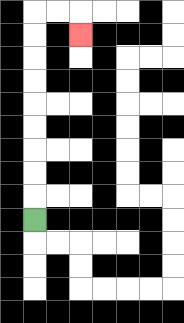{'start': '[1, 9]', 'end': '[3, 1]', 'path_directions': 'U,U,U,U,U,U,U,U,U,R,R,D', 'path_coordinates': '[[1, 9], [1, 8], [1, 7], [1, 6], [1, 5], [1, 4], [1, 3], [1, 2], [1, 1], [1, 0], [2, 0], [3, 0], [3, 1]]'}